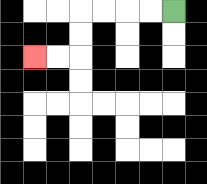{'start': '[7, 0]', 'end': '[1, 2]', 'path_directions': 'L,L,L,L,D,D,L,L', 'path_coordinates': '[[7, 0], [6, 0], [5, 0], [4, 0], [3, 0], [3, 1], [3, 2], [2, 2], [1, 2]]'}